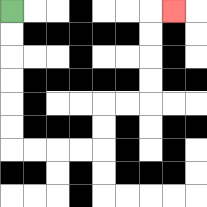{'start': '[0, 0]', 'end': '[7, 0]', 'path_directions': 'D,D,D,D,D,D,R,R,R,R,U,U,R,R,U,U,U,U,R', 'path_coordinates': '[[0, 0], [0, 1], [0, 2], [0, 3], [0, 4], [0, 5], [0, 6], [1, 6], [2, 6], [3, 6], [4, 6], [4, 5], [4, 4], [5, 4], [6, 4], [6, 3], [6, 2], [6, 1], [6, 0], [7, 0]]'}